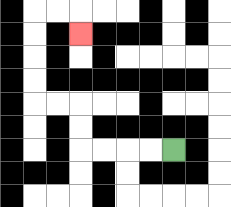{'start': '[7, 6]', 'end': '[3, 1]', 'path_directions': 'L,L,L,L,U,U,L,L,U,U,U,U,R,R,D', 'path_coordinates': '[[7, 6], [6, 6], [5, 6], [4, 6], [3, 6], [3, 5], [3, 4], [2, 4], [1, 4], [1, 3], [1, 2], [1, 1], [1, 0], [2, 0], [3, 0], [3, 1]]'}